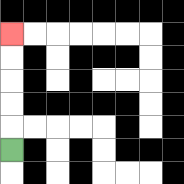{'start': '[0, 6]', 'end': '[0, 1]', 'path_directions': 'U,U,U,U,U', 'path_coordinates': '[[0, 6], [0, 5], [0, 4], [0, 3], [0, 2], [0, 1]]'}